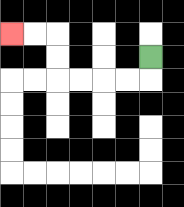{'start': '[6, 2]', 'end': '[0, 1]', 'path_directions': 'D,L,L,L,L,U,U,L,L', 'path_coordinates': '[[6, 2], [6, 3], [5, 3], [4, 3], [3, 3], [2, 3], [2, 2], [2, 1], [1, 1], [0, 1]]'}